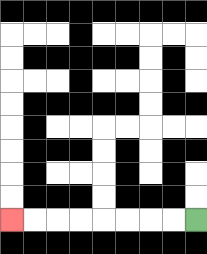{'start': '[8, 9]', 'end': '[0, 9]', 'path_directions': 'L,L,L,L,L,L,L,L', 'path_coordinates': '[[8, 9], [7, 9], [6, 9], [5, 9], [4, 9], [3, 9], [2, 9], [1, 9], [0, 9]]'}